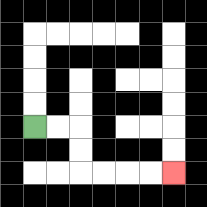{'start': '[1, 5]', 'end': '[7, 7]', 'path_directions': 'R,R,D,D,R,R,R,R', 'path_coordinates': '[[1, 5], [2, 5], [3, 5], [3, 6], [3, 7], [4, 7], [5, 7], [6, 7], [7, 7]]'}